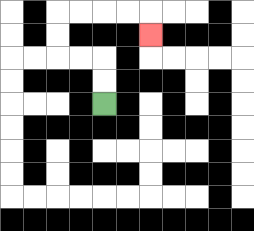{'start': '[4, 4]', 'end': '[6, 1]', 'path_directions': 'U,U,L,L,U,U,R,R,R,R,D', 'path_coordinates': '[[4, 4], [4, 3], [4, 2], [3, 2], [2, 2], [2, 1], [2, 0], [3, 0], [4, 0], [5, 0], [6, 0], [6, 1]]'}